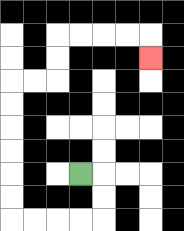{'start': '[3, 7]', 'end': '[6, 2]', 'path_directions': 'R,D,D,L,L,L,L,U,U,U,U,U,U,R,R,U,U,R,R,R,R,D', 'path_coordinates': '[[3, 7], [4, 7], [4, 8], [4, 9], [3, 9], [2, 9], [1, 9], [0, 9], [0, 8], [0, 7], [0, 6], [0, 5], [0, 4], [0, 3], [1, 3], [2, 3], [2, 2], [2, 1], [3, 1], [4, 1], [5, 1], [6, 1], [6, 2]]'}